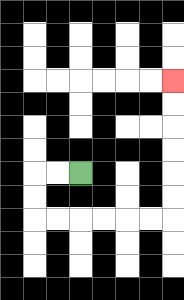{'start': '[3, 7]', 'end': '[7, 3]', 'path_directions': 'L,L,D,D,R,R,R,R,R,R,U,U,U,U,U,U', 'path_coordinates': '[[3, 7], [2, 7], [1, 7], [1, 8], [1, 9], [2, 9], [3, 9], [4, 9], [5, 9], [6, 9], [7, 9], [7, 8], [7, 7], [7, 6], [7, 5], [7, 4], [7, 3]]'}